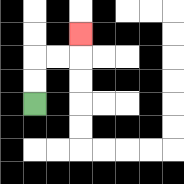{'start': '[1, 4]', 'end': '[3, 1]', 'path_directions': 'U,U,R,R,U', 'path_coordinates': '[[1, 4], [1, 3], [1, 2], [2, 2], [3, 2], [3, 1]]'}